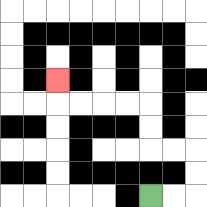{'start': '[6, 8]', 'end': '[2, 3]', 'path_directions': 'R,R,U,U,L,L,U,U,L,L,L,L,U', 'path_coordinates': '[[6, 8], [7, 8], [8, 8], [8, 7], [8, 6], [7, 6], [6, 6], [6, 5], [6, 4], [5, 4], [4, 4], [3, 4], [2, 4], [2, 3]]'}